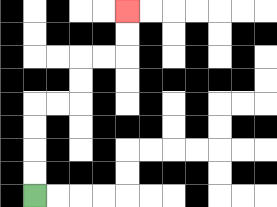{'start': '[1, 8]', 'end': '[5, 0]', 'path_directions': 'U,U,U,U,R,R,U,U,R,R,U,U', 'path_coordinates': '[[1, 8], [1, 7], [1, 6], [1, 5], [1, 4], [2, 4], [3, 4], [3, 3], [3, 2], [4, 2], [5, 2], [5, 1], [5, 0]]'}